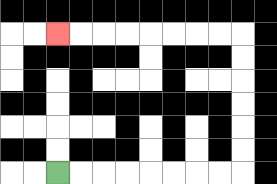{'start': '[2, 7]', 'end': '[2, 1]', 'path_directions': 'R,R,R,R,R,R,R,R,U,U,U,U,U,U,L,L,L,L,L,L,L,L', 'path_coordinates': '[[2, 7], [3, 7], [4, 7], [5, 7], [6, 7], [7, 7], [8, 7], [9, 7], [10, 7], [10, 6], [10, 5], [10, 4], [10, 3], [10, 2], [10, 1], [9, 1], [8, 1], [7, 1], [6, 1], [5, 1], [4, 1], [3, 1], [2, 1]]'}